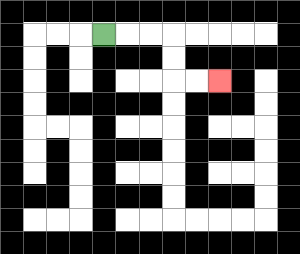{'start': '[4, 1]', 'end': '[9, 3]', 'path_directions': 'R,R,R,D,D,R,R', 'path_coordinates': '[[4, 1], [5, 1], [6, 1], [7, 1], [7, 2], [7, 3], [8, 3], [9, 3]]'}